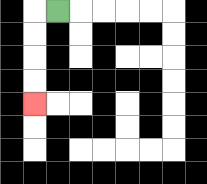{'start': '[2, 0]', 'end': '[1, 4]', 'path_directions': 'L,D,D,D,D', 'path_coordinates': '[[2, 0], [1, 0], [1, 1], [1, 2], [1, 3], [1, 4]]'}